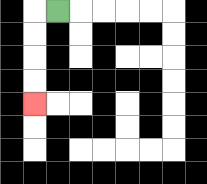{'start': '[2, 0]', 'end': '[1, 4]', 'path_directions': 'L,D,D,D,D', 'path_coordinates': '[[2, 0], [1, 0], [1, 1], [1, 2], [1, 3], [1, 4]]'}